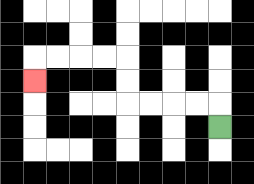{'start': '[9, 5]', 'end': '[1, 3]', 'path_directions': 'U,L,L,L,L,U,U,L,L,L,L,D', 'path_coordinates': '[[9, 5], [9, 4], [8, 4], [7, 4], [6, 4], [5, 4], [5, 3], [5, 2], [4, 2], [3, 2], [2, 2], [1, 2], [1, 3]]'}